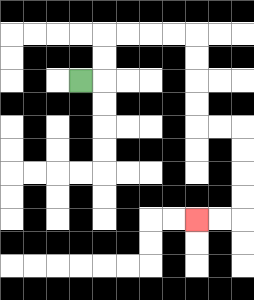{'start': '[3, 3]', 'end': '[8, 9]', 'path_directions': 'R,U,U,R,R,R,R,D,D,D,D,R,R,D,D,D,D,L,L', 'path_coordinates': '[[3, 3], [4, 3], [4, 2], [4, 1], [5, 1], [6, 1], [7, 1], [8, 1], [8, 2], [8, 3], [8, 4], [8, 5], [9, 5], [10, 5], [10, 6], [10, 7], [10, 8], [10, 9], [9, 9], [8, 9]]'}